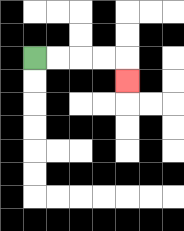{'start': '[1, 2]', 'end': '[5, 3]', 'path_directions': 'R,R,R,R,D', 'path_coordinates': '[[1, 2], [2, 2], [3, 2], [4, 2], [5, 2], [5, 3]]'}